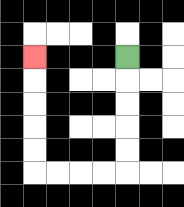{'start': '[5, 2]', 'end': '[1, 2]', 'path_directions': 'D,D,D,D,D,L,L,L,L,U,U,U,U,U', 'path_coordinates': '[[5, 2], [5, 3], [5, 4], [5, 5], [5, 6], [5, 7], [4, 7], [3, 7], [2, 7], [1, 7], [1, 6], [1, 5], [1, 4], [1, 3], [1, 2]]'}